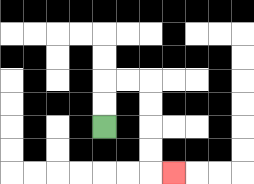{'start': '[4, 5]', 'end': '[7, 7]', 'path_directions': 'U,U,R,R,D,D,D,D,R', 'path_coordinates': '[[4, 5], [4, 4], [4, 3], [5, 3], [6, 3], [6, 4], [6, 5], [6, 6], [6, 7], [7, 7]]'}